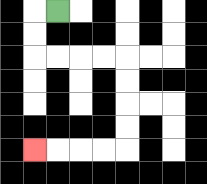{'start': '[2, 0]', 'end': '[1, 6]', 'path_directions': 'L,D,D,R,R,R,R,D,D,D,D,L,L,L,L', 'path_coordinates': '[[2, 0], [1, 0], [1, 1], [1, 2], [2, 2], [3, 2], [4, 2], [5, 2], [5, 3], [5, 4], [5, 5], [5, 6], [4, 6], [3, 6], [2, 6], [1, 6]]'}